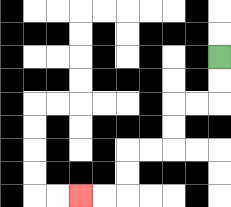{'start': '[9, 2]', 'end': '[3, 8]', 'path_directions': 'D,D,L,L,D,D,L,L,D,D,L,L', 'path_coordinates': '[[9, 2], [9, 3], [9, 4], [8, 4], [7, 4], [7, 5], [7, 6], [6, 6], [5, 6], [5, 7], [5, 8], [4, 8], [3, 8]]'}